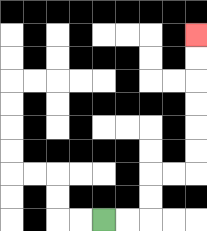{'start': '[4, 9]', 'end': '[8, 1]', 'path_directions': 'R,R,U,U,R,R,U,U,U,U,U,U', 'path_coordinates': '[[4, 9], [5, 9], [6, 9], [6, 8], [6, 7], [7, 7], [8, 7], [8, 6], [8, 5], [8, 4], [8, 3], [8, 2], [8, 1]]'}